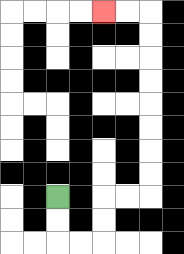{'start': '[2, 8]', 'end': '[4, 0]', 'path_directions': 'D,D,R,R,U,U,R,R,U,U,U,U,U,U,U,U,L,L', 'path_coordinates': '[[2, 8], [2, 9], [2, 10], [3, 10], [4, 10], [4, 9], [4, 8], [5, 8], [6, 8], [6, 7], [6, 6], [6, 5], [6, 4], [6, 3], [6, 2], [6, 1], [6, 0], [5, 0], [4, 0]]'}